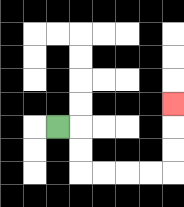{'start': '[2, 5]', 'end': '[7, 4]', 'path_directions': 'R,D,D,R,R,R,R,U,U,U', 'path_coordinates': '[[2, 5], [3, 5], [3, 6], [3, 7], [4, 7], [5, 7], [6, 7], [7, 7], [7, 6], [7, 5], [7, 4]]'}